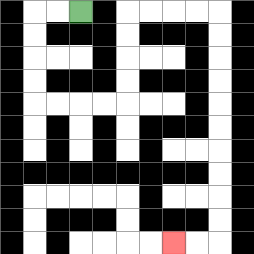{'start': '[3, 0]', 'end': '[7, 10]', 'path_directions': 'L,L,D,D,D,D,R,R,R,R,U,U,U,U,R,R,R,R,D,D,D,D,D,D,D,D,D,D,L,L', 'path_coordinates': '[[3, 0], [2, 0], [1, 0], [1, 1], [1, 2], [1, 3], [1, 4], [2, 4], [3, 4], [4, 4], [5, 4], [5, 3], [5, 2], [5, 1], [5, 0], [6, 0], [7, 0], [8, 0], [9, 0], [9, 1], [9, 2], [9, 3], [9, 4], [9, 5], [9, 6], [9, 7], [9, 8], [9, 9], [9, 10], [8, 10], [7, 10]]'}